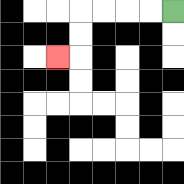{'start': '[7, 0]', 'end': '[2, 2]', 'path_directions': 'L,L,L,L,D,D,L', 'path_coordinates': '[[7, 0], [6, 0], [5, 0], [4, 0], [3, 0], [3, 1], [3, 2], [2, 2]]'}